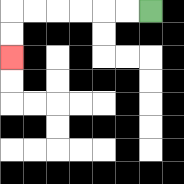{'start': '[6, 0]', 'end': '[0, 2]', 'path_directions': 'L,L,L,L,L,L,D,D', 'path_coordinates': '[[6, 0], [5, 0], [4, 0], [3, 0], [2, 0], [1, 0], [0, 0], [0, 1], [0, 2]]'}